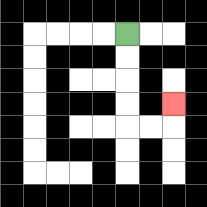{'start': '[5, 1]', 'end': '[7, 4]', 'path_directions': 'D,D,D,D,R,R,U', 'path_coordinates': '[[5, 1], [5, 2], [5, 3], [5, 4], [5, 5], [6, 5], [7, 5], [7, 4]]'}